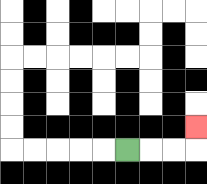{'start': '[5, 6]', 'end': '[8, 5]', 'path_directions': 'R,R,R,U', 'path_coordinates': '[[5, 6], [6, 6], [7, 6], [8, 6], [8, 5]]'}